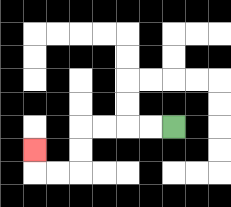{'start': '[7, 5]', 'end': '[1, 6]', 'path_directions': 'L,L,L,L,D,D,L,L,U', 'path_coordinates': '[[7, 5], [6, 5], [5, 5], [4, 5], [3, 5], [3, 6], [3, 7], [2, 7], [1, 7], [1, 6]]'}